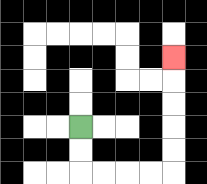{'start': '[3, 5]', 'end': '[7, 2]', 'path_directions': 'D,D,R,R,R,R,U,U,U,U,U', 'path_coordinates': '[[3, 5], [3, 6], [3, 7], [4, 7], [5, 7], [6, 7], [7, 7], [7, 6], [7, 5], [7, 4], [7, 3], [7, 2]]'}